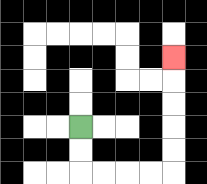{'start': '[3, 5]', 'end': '[7, 2]', 'path_directions': 'D,D,R,R,R,R,U,U,U,U,U', 'path_coordinates': '[[3, 5], [3, 6], [3, 7], [4, 7], [5, 7], [6, 7], [7, 7], [7, 6], [7, 5], [7, 4], [7, 3], [7, 2]]'}